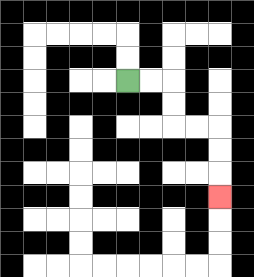{'start': '[5, 3]', 'end': '[9, 8]', 'path_directions': 'R,R,D,D,R,R,D,D,D', 'path_coordinates': '[[5, 3], [6, 3], [7, 3], [7, 4], [7, 5], [8, 5], [9, 5], [9, 6], [9, 7], [9, 8]]'}